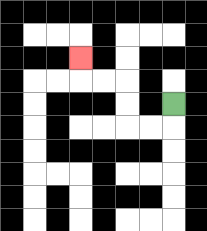{'start': '[7, 4]', 'end': '[3, 2]', 'path_directions': 'D,L,L,U,U,L,L,U', 'path_coordinates': '[[7, 4], [7, 5], [6, 5], [5, 5], [5, 4], [5, 3], [4, 3], [3, 3], [3, 2]]'}